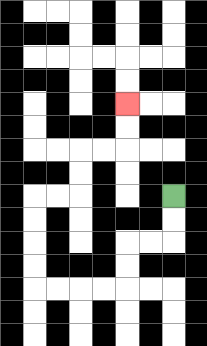{'start': '[7, 8]', 'end': '[5, 4]', 'path_directions': 'D,D,L,L,D,D,L,L,L,L,U,U,U,U,R,R,U,U,R,R,U,U', 'path_coordinates': '[[7, 8], [7, 9], [7, 10], [6, 10], [5, 10], [5, 11], [5, 12], [4, 12], [3, 12], [2, 12], [1, 12], [1, 11], [1, 10], [1, 9], [1, 8], [2, 8], [3, 8], [3, 7], [3, 6], [4, 6], [5, 6], [5, 5], [5, 4]]'}